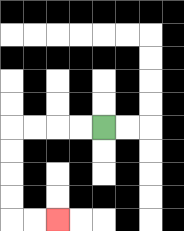{'start': '[4, 5]', 'end': '[2, 9]', 'path_directions': 'L,L,L,L,D,D,D,D,R,R', 'path_coordinates': '[[4, 5], [3, 5], [2, 5], [1, 5], [0, 5], [0, 6], [0, 7], [0, 8], [0, 9], [1, 9], [2, 9]]'}